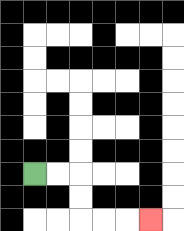{'start': '[1, 7]', 'end': '[6, 9]', 'path_directions': 'R,R,D,D,R,R,R', 'path_coordinates': '[[1, 7], [2, 7], [3, 7], [3, 8], [3, 9], [4, 9], [5, 9], [6, 9]]'}